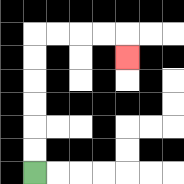{'start': '[1, 7]', 'end': '[5, 2]', 'path_directions': 'U,U,U,U,U,U,R,R,R,R,D', 'path_coordinates': '[[1, 7], [1, 6], [1, 5], [1, 4], [1, 3], [1, 2], [1, 1], [2, 1], [3, 1], [4, 1], [5, 1], [5, 2]]'}